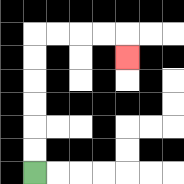{'start': '[1, 7]', 'end': '[5, 2]', 'path_directions': 'U,U,U,U,U,U,R,R,R,R,D', 'path_coordinates': '[[1, 7], [1, 6], [1, 5], [1, 4], [1, 3], [1, 2], [1, 1], [2, 1], [3, 1], [4, 1], [5, 1], [5, 2]]'}